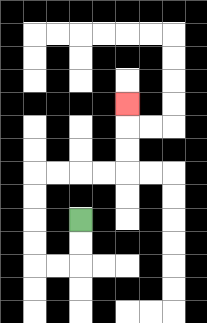{'start': '[3, 9]', 'end': '[5, 4]', 'path_directions': 'D,D,L,L,U,U,U,U,R,R,R,R,U,U,U', 'path_coordinates': '[[3, 9], [3, 10], [3, 11], [2, 11], [1, 11], [1, 10], [1, 9], [1, 8], [1, 7], [2, 7], [3, 7], [4, 7], [5, 7], [5, 6], [5, 5], [5, 4]]'}